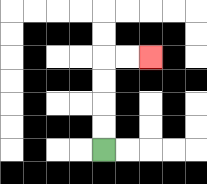{'start': '[4, 6]', 'end': '[6, 2]', 'path_directions': 'U,U,U,U,R,R', 'path_coordinates': '[[4, 6], [4, 5], [4, 4], [4, 3], [4, 2], [5, 2], [6, 2]]'}